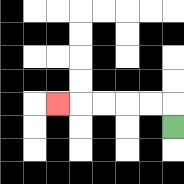{'start': '[7, 5]', 'end': '[2, 4]', 'path_directions': 'U,L,L,L,L,L', 'path_coordinates': '[[7, 5], [7, 4], [6, 4], [5, 4], [4, 4], [3, 4], [2, 4]]'}